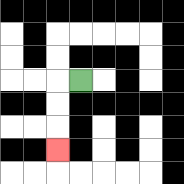{'start': '[3, 3]', 'end': '[2, 6]', 'path_directions': 'L,D,D,D', 'path_coordinates': '[[3, 3], [2, 3], [2, 4], [2, 5], [2, 6]]'}